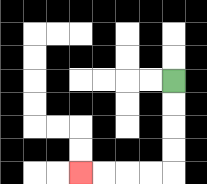{'start': '[7, 3]', 'end': '[3, 7]', 'path_directions': 'D,D,D,D,L,L,L,L', 'path_coordinates': '[[7, 3], [7, 4], [7, 5], [7, 6], [7, 7], [6, 7], [5, 7], [4, 7], [3, 7]]'}